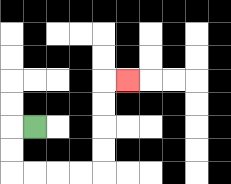{'start': '[1, 5]', 'end': '[5, 3]', 'path_directions': 'L,D,D,R,R,R,R,U,U,U,U,R', 'path_coordinates': '[[1, 5], [0, 5], [0, 6], [0, 7], [1, 7], [2, 7], [3, 7], [4, 7], [4, 6], [4, 5], [4, 4], [4, 3], [5, 3]]'}